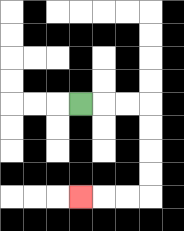{'start': '[3, 4]', 'end': '[3, 8]', 'path_directions': 'R,R,R,D,D,D,D,L,L,L', 'path_coordinates': '[[3, 4], [4, 4], [5, 4], [6, 4], [6, 5], [6, 6], [6, 7], [6, 8], [5, 8], [4, 8], [3, 8]]'}